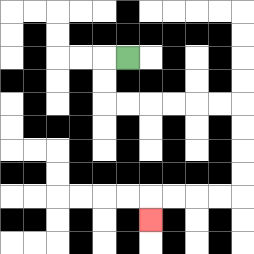{'start': '[5, 2]', 'end': '[6, 9]', 'path_directions': 'L,D,D,R,R,R,R,R,R,D,D,D,D,L,L,L,L,D', 'path_coordinates': '[[5, 2], [4, 2], [4, 3], [4, 4], [5, 4], [6, 4], [7, 4], [8, 4], [9, 4], [10, 4], [10, 5], [10, 6], [10, 7], [10, 8], [9, 8], [8, 8], [7, 8], [6, 8], [6, 9]]'}